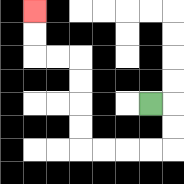{'start': '[6, 4]', 'end': '[1, 0]', 'path_directions': 'R,D,D,L,L,L,L,U,U,U,U,L,L,U,U', 'path_coordinates': '[[6, 4], [7, 4], [7, 5], [7, 6], [6, 6], [5, 6], [4, 6], [3, 6], [3, 5], [3, 4], [3, 3], [3, 2], [2, 2], [1, 2], [1, 1], [1, 0]]'}